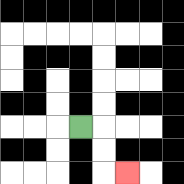{'start': '[3, 5]', 'end': '[5, 7]', 'path_directions': 'R,D,D,R', 'path_coordinates': '[[3, 5], [4, 5], [4, 6], [4, 7], [5, 7]]'}